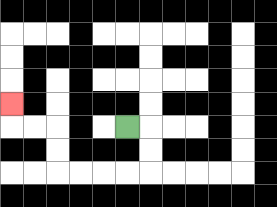{'start': '[5, 5]', 'end': '[0, 4]', 'path_directions': 'R,D,D,L,L,L,L,U,U,L,L,U', 'path_coordinates': '[[5, 5], [6, 5], [6, 6], [6, 7], [5, 7], [4, 7], [3, 7], [2, 7], [2, 6], [2, 5], [1, 5], [0, 5], [0, 4]]'}